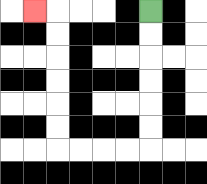{'start': '[6, 0]', 'end': '[1, 0]', 'path_directions': 'D,D,D,D,D,D,L,L,L,L,U,U,U,U,U,U,L', 'path_coordinates': '[[6, 0], [6, 1], [6, 2], [6, 3], [6, 4], [6, 5], [6, 6], [5, 6], [4, 6], [3, 6], [2, 6], [2, 5], [2, 4], [2, 3], [2, 2], [2, 1], [2, 0], [1, 0]]'}